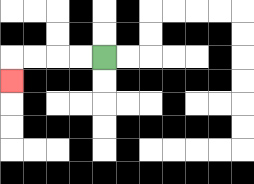{'start': '[4, 2]', 'end': '[0, 3]', 'path_directions': 'L,L,L,L,D', 'path_coordinates': '[[4, 2], [3, 2], [2, 2], [1, 2], [0, 2], [0, 3]]'}